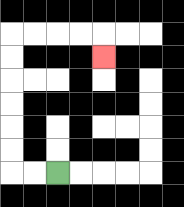{'start': '[2, 7]', 'end': '[4, 2]', 'path_directions': 'L,L,U,U,U,U,U,U,R,R,R,R,D', 'path_coordinates': '[[2, 7], [1, 7], [0, 7], [0, 6], [0, 5], [0, 4], [0, 3], [0, 2], [0, 1], [1, 1], [2, 1], [3, 1], [4, 1], [4, 2]]'}